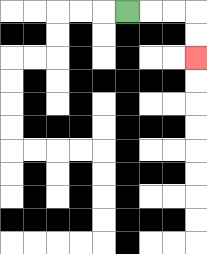{'start': '[5, 0]', 'end': '[8, 2]', 'path_directions': 'R,R,R,D,D', 'path_coordinates': '[[5, 0], [6, 0], [7, 0], [8, 0], [8, 1], [8, 2]]'}